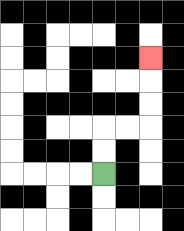{'start': '[4, 7]', 'end': '[6, 2]', 'path_directions': 'U,U,R,R,U,U,U', 'path_coordinates': '[[4, 7], [4, 6], [4, 5], [5, 5], [6, 5], [6, 4], [6, 3], [6, 2]]'}